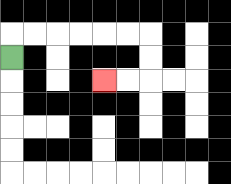{'start': '[0, 2]', 'end': '[4, 3]', 'path_directions': 'U,R,R,R,R,R,R,D,D,L,L', 'path_coordinates': '[[0, 2], [0, 1], [1, 1], [2, 1], [3, 1], [4, 1], [5, 1], [6, 1], [6, 2], [6, 3], [5, 3], [4, 3]]'}